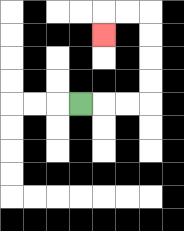{'start': '[3, 4]', 'end': '[4, 1]', 'path_directions': 'R,R,R,U,U,U,U,L,L,D', 'path_coordinates': '[[3, 4], [4, 4], [5, 4], [6, 4], [6, 3], [6, 2], [6, 1], [6, 0], [5, 0], [4, 0], [4, 1]]'}